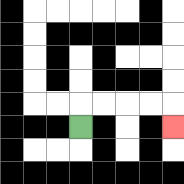{'start': '[3, 5]', 'end': '[7, 5]', 'path_directions': 'U,R,R,R,R,D', 'path_coordinates': '[[3, 5], [3, 4], [4, 4], [5, 4], [6, 4], [7, 4], [7, 5]]'}